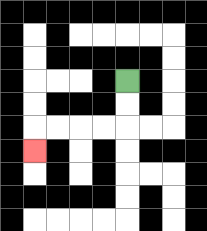{'start': '[5, 3]', 'end': '[1, 6]', 'path_directions': 'D,D,L,L,L,L,D', 'path_coordinates': '[[5, 3], [5, 4], [5, 5], [4, 5], [3, 5], [2, 5], [1, 5], [1, 6]]'}